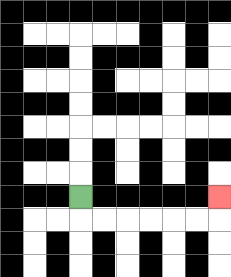{'start': '[3, 8]', 'end': '[9, 8]', 'path_directions': 'D,R,R,R,R,R,R,U', 'path_coordinates': '[[3, 8], [3, 9], [4, 9], [5, 9], [6, 9], [7, 9], [8, 9], [9, 9], [9, 8]]'}